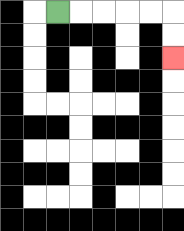{'start': '[2, 0]', 'end': '[7, 2]', 'path_directions': 'R,R,R,R,R,D,D', 'path_coordinates': '[[2, 0], [3, 0], [4, 0], [5, 0], [6, 0], [7, 0], [7, 1], [7, 2]]'}